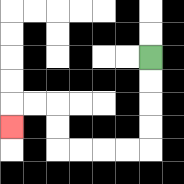{'start': '[6, 2]', 'end': '[0, 5]', 'path_directions': 'D,D,D,D,L,L,L,L,U,U,L,L,D', 'path_coordinates': '[[6, 2], [6, 3], [6, 4], [6, 5], [6, 6], [5, 6], [4, 6], [3, 6], [2, 6], [2, 5], [2, 4], [1, 4], [0, 4], [0, 5]]'}